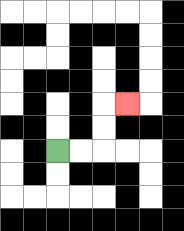{'start': '[2, 6]', 'end': '[5, 4]', 'path_directions': 'R,R,U,U,R', 'path_coordinates': '[[2, 6], [3, 6], [4, 6], [4, 5], [4, 4], [5, 4]]'}